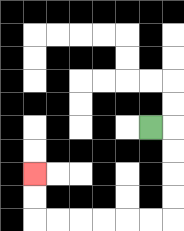{'start': '[6, 5]', 'end': '[1, 7]', 'path_directions': 'R,D,D,D,D,L,L,L,L,L,L,U,U', 'path_coordinates': '[[6, 5], [7, 5], [7, 6], [7, 7], [7, 8], [7, 9], [6, 9], [5, 9], [4, 9], [3, 9], [2, 9], [1, 9], [1, 8], [1, 7]]'}